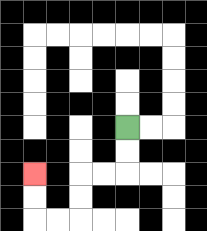{'start': '[5, 5]', 'end': '[1, 7]', 'path_directions': 'D,D,L,L,D,D,L,L,U,U', 'path_coordinates': '[[5, 5], [5, 6], [5, 7], [4, 7], [3, 7], [3, 8], [3, 9], [2, 9], [1, 9], [1, 8], [1, 7]]'}